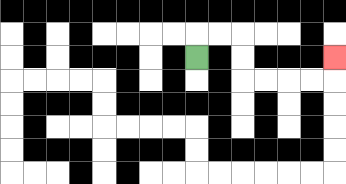{'start': '[8, 2]', 'end': '[14, 2]', 'path_directions': 'U,R,R,D,D,R,R,R,R,U', 'path_coordinates': '[[8, 2], [8, 1], [9, 1], [10, 1], [10, 2], [10, 3], [11, 3], [12, 3], [13, 3], [14, 3], [14, 2]]'}